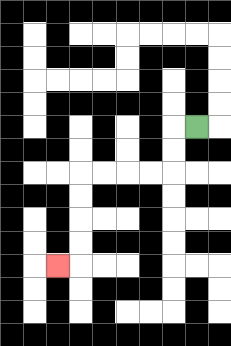{'start': '[8, 5]', 'end': '[2, 11]', 'path_directions': 'L,D,D,L,L,L,L,D,D,D,D,L', 'path_coordinates': '[[8, 5], [7, 5], [7, 6], [7, 7], [6, 7], [5, 7], [4, 7], [3, 7], [3, 8], [3, 9], [3, 10], [3, 11], [2, 11]]'}